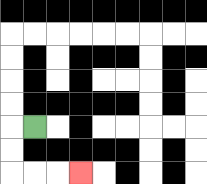{'start': '[1, 5]', 'end': '[3, 7]', 'path_directions': 'L,D,D,R,R,R', 'path_coordinates': '[[1, 5], [0, 5], [0, 6], [0, 7], [1, 7], [2, 7], [3, 7]]'}